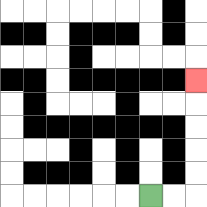{'start': '[6, 8]', 'end': '[8, 3]', 'path_directions': 'R,R,U,U,U,U,U', 'path_coordinates': '[[6, 8], [7, 8], [8, 8], [8, 7], [8, 6], [8, 5], [8, 4], [8, 3]]'}